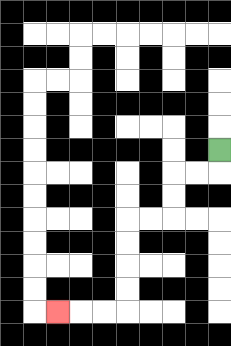{'start': '[9, 6]', 'end': '[2, 13]', 'path_directions': 'D,L,L,D,D,L,L,D,D,D,D,L,L,L', 'path_coordinates': '[[9, 6], [9, 7], [8, 7], [7, 7], [7, 8], [7, 9], [6, 9], [5, 9], [5, 10], [5, 11], [5, 12], [5, 13], [4, 13], [3, 13], [2, 13]]'}